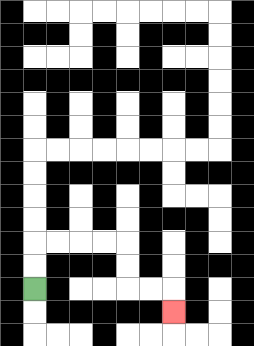{'start': '[1, 12]', 'end': '[7, 13]', 'path_directions': 'U,U,R,R,R,R,D,D,R,R,D', 'path_coordinates': '[[1, 12], [1, 11], [1, 10], [2, 10], [3, 10], [4, 10], [5, 10], [5, 11], [5, 12], [6, 12], [7, 12], [7, 13]]'}